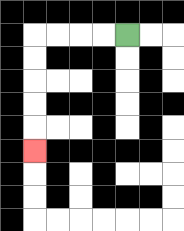{'start': '[5, 1]', 'end': '[1, 6]', 'path_directions': 'L,L,L,L,D,D,D,D,D', 'path_coordinates': '[[5, 1], [4, 1], [3, 1], [2, 1], [1, 1], [1, 2], [1, 3], [1, 4], [1, 5], [1, 6]]'}